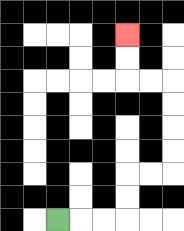{'start': '[2, 9]', 'end': '[5, 1]', 'path_directions': 'R,R,R,U,U,R,R,U,U,U,U,L,L,U,U', 'path_coordinates': '[[2, 9], [3, 9], [4, 9], [5, 9], [5, 8], [5, 7], [6, 7], [7, 7], [7, 6], [7, 5], [7, 4], [7, 3], [6, 3], [5, 3], [5, 2], [5, 1]]'}